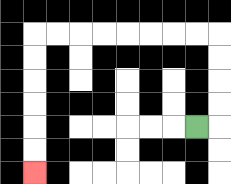{'start': '[8, 5]', 'end': '[1, 7]', 'path_directions': 'R,U,U,U,U,L,L,L,L,L,L,L,L,D,D,D,D,D,D', 'path_coordinates': '[[8, 5], [9, 5], [9, 4], [9, 3], [9, 2], [9, 1], [8, 1], [7, 1], [6, 1], [5, 1], [4, 1], [3, 1], [2, 1], [1, 1], [1, 2], [1, 3], [1, 4], [1, 5], [1, 6], [1, 7]]'}